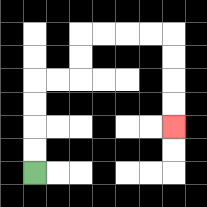{'start': '[1, 7]', 'end': '[7, 5]', 'path_directions': 'U,U,U,U,R,R,U,U,R,R,R,R,D,D,D,D', 'path_coordinates': '[[1, 7], [1, 6], [1, 5], [1, 4], [1, 3], [2, 3], [3, 3], [3, 2], [3, 1], [4, 1], [5, 1], [6, 1], [7, 1], [7, 2], [7, 3], [7, 4], [7, 5]]'}